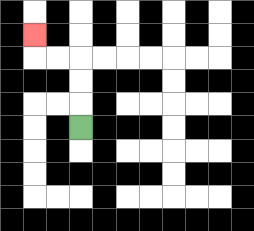{'start': '[3, 5]', 'end': '[1, 1]', 'path_directions': 'U,U,U,L,L,U', 'path_coordinates': '[[3, 5], [3, 4], [3, 3], [3, 2], [2, 2], [1, 2], [1, 1]]'}